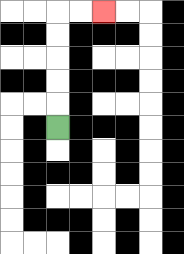{'start': '[2, 5]', 'end': '[4, 0]', 'path_directions': 'U,U,U,U,U,R,R', 'path_coordinates': '[[2, 5], [2, 4], [2, 3], [2, 2], [2, 1], [2, 0], [3, 0], [4, 0]]'}